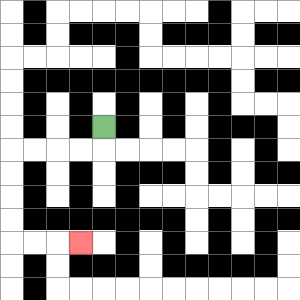{'start': '[4, 5]', 'end': '[3, 10]', 'path_directions': 'D,L,L,L,L,D,D,D,D,R,R,R', 'path_coordinates': '[[4, 5], [4, 6], [3, 6], [2, 6], [1, 6], [0, 6], [0, 7], [0, 8], [0, 9], [0, 10], [1, 10], [2, 10], [3, 10]]'}